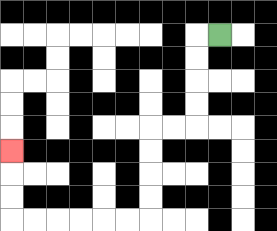{'start': '[9, 1]', 'end': '[0, 6]', 'path_directions': 'L,D,D,D,D,L,L,D,D,D,D,L,L,L,L,L,L,U,U,U', 'path_coordinates': '[[9, 1], [8, 1], [8, 2], [8, 3], [8, 4], [8, 5], [7, 5], [6, 5], [6, 6], [6, 7], [6, 8], [6, 9], [5, 9], [4, 9], [3, 9], [2, 9], [1, 9], [0, 9], [0, 8], [0, 7], [0, 6]]'}